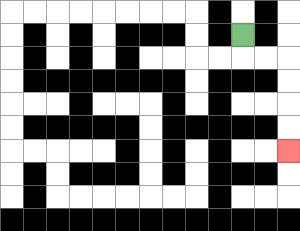{'start': '[10, 1]', 'end': '[12, 6]', 'path_directions': 'D,R,R,D,D,D,D', 'path_coordinates': '[[10, 1], [10, 2], [11, 2], [12, 2], [12, 3], [12, 4], [12, 5], [12, 6]]'}